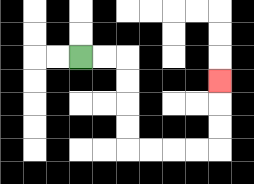{'start': '[3, 2]', 'end': '[9, 3]', 'path_directions': 'R,R,D,D,D,D,R,R,R,R,U,U,U', 'path_coordinates': '[[3, 2], [4, 2], [5, 2], [5, 3], [5, 4], [5, 5], [5, 6], [6, 6], [7, 6], [8, 6], [9, 6], [9, 5], [9, 4], [9, 3]]'}